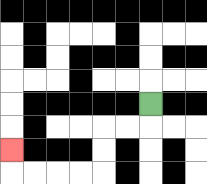{'start': '[6, 4]', 'end': '[0, 6]', 'path_directions': 'D,L,L,D,D,L,L,L,L,U', 'path_coordinates': '[[6, 4], [6, 5], [5, 5], [4, 5], [4, 6], [4, 7], [3, 7], [2, 7], [1, 7], [0, 7], [0, 6]]'}